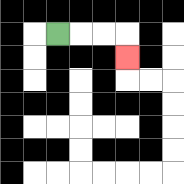{'start': '[2, 1]', 'end': '[5, 2]', 'path_directions': 'R,R,R,D', 'path_coordinates': '[[2, 1], [3, 1], [4, 1], [5, 1], [5, 2]]'}